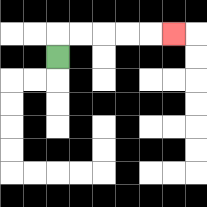{'start': '[2, 2]', 'end': '[7, 1]', 'path_directions': 'U,R,R,R,R,R', 'path_coordinates': '[[2, 2], [2, 1], [3, 1], [4, 1], [5, 1], [6, 1], [7, 1]]'}